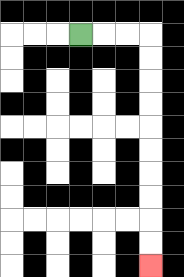{'start': '[3, 1]', 'end': '[6, 11]', 'path_directions': 'R,R,R,D,D,D,D,D,D,D,D,D,D', 'path_coordinates': '[[3, 1], [4, 1], [5, 1], [6, 1], [6, 2], [6, 3], [6, 4], [6, 5], [6, 6], [6, 7], [6, 8], [6, 9], [6, 10], [6, 11]]'}